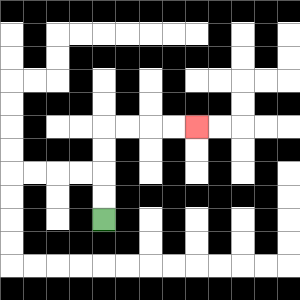{'start': '[4, 9]', 'end': '[8, 5]', 'path_directions': 'U,U,U,U,R,R,R,R', 'path_coordinates': '[[4, 9], [4, 8], [4, 7], [4, 6], [4, 5], [5, 5], [6, 5], [7, 5], [8, 5]]'}